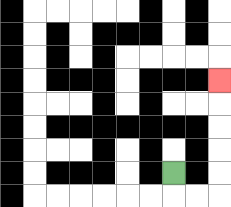{'start': '[7, 7]', 'end': '[9, 3]', 'path_directions': 'D,R,R,U,U,U,U,U', 'path_coordinates': '[[7, 7], [7, 8], [8, 8], [9, 8], [9, 7], [9, 6], [9, 5], [9, 4], [9, 3]]'}